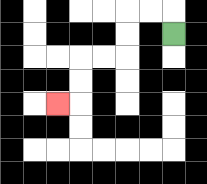{'start': '[7, 1]', 'end': '[2, 4]', 'path_directions': 'U,L,L,D,D,L,L,D,D,L', 'path_coordinates': '[[7, 1], [7, 0], [6, 0], [5, 0], [5, 1], [5, 2], [4, 2], [3, 2], [3, 3], [3, 4], [2, 4]]'}